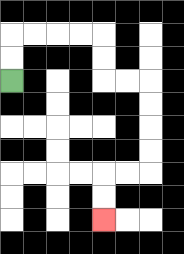{'start': '[0, 3]', 'end': '[4, 9]', 'path_directions': 'U,U,R,R,R,R,D,D,R,R,D,D,D,D,L,L,D,D', 'path_coordinates': '[[0, 3], [0, 2], [0, 1], [1, 1], [2, 1], [3, 1], [4, 1], [4, 2], [4, 3], [5, 3], [6, 3], [6, 4], [6, 5], [6, 6], [6, 7], [5, 7], [4, 7], [4, 8], [4, 9]]'}